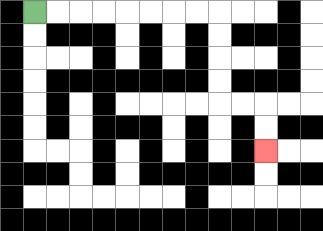{'start': '[1, 0]', 'end': '[11, 6]', 'path_directions': 'R,R,R,R,R,R,R,R,D,D,D,D,R,R,D,D', 'path_coordinates': '[[1, 0], [2, 0], [3, 0], [4, 0], [5, 0], [6, 0], [7, 0], [8, 0], [9, 0], [9, 1], [9, 2], [9, 3], [9, 4], [10, 4], [11, 4], [11, 5], [11, 6]]'}